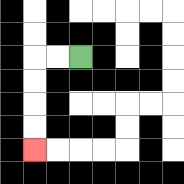{'start': '[3, 2]', 'end': '[1, 6]', 'path_directions': 'L,L,D,D,D,D', 'path_coordinates': '[[3, 2], [2, 2], [1, 2], [1, 3], [1, 4], [1, 5], [1, 6]]'}